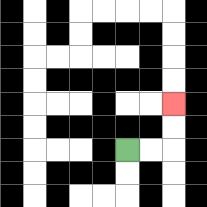{'start': '[5, 6]', 'end': '[7, 4]', 'path_directions': 'R,R,U,U', 'path_coordinates': '[[5, 6], [6, 6], [7, 6], [7, 5], [7, 4]]'}